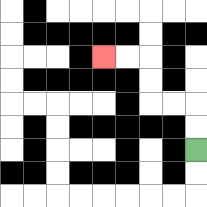{'start': '[8, 6]', 'end': '[4, 2]', 'path_directions': 'U,U,L,L,U,U,L,L', 'path_coordinates': '[[8, 6], [8, 5], [8, 4], [7, 4], [6, 4], [6, 3], [6, 2], [5, 2], [4, 2]]'}